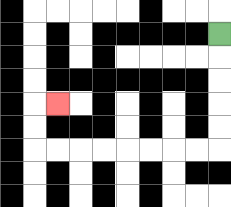{'start': '[9, 1]', 'end': '[2, 4]', 'path_directions': 'D,D,D,D,D,L,L,L,L,L,L,L,L,U,U,R', 'path_coordinates': '[[9, 1], [9, 2], [9, 3], [9, 4], [9, 5], [9, 6], [8, 6], [7, 6], [6, 6], [5, 6], [4, 6], [3, 6], [2, 6], [1, 6], [1, 5], [1, 4], [2, 4]]'}